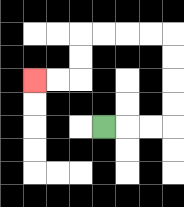{'start': '[4, 5]', 'end': '[1, 3]', 'path_directions': 'R,R,R,U,U,U,U,L,L,L,L,D,D,L,L', 'path_coordinates': '[[4, 5], [5, 5], [6, 5], [7, 5], [7, 4], [7, 3], [7, 2], [7, 1], [6, 1], [5, 1], [4, 1], [3, 1], [3, 2], [3, 3], [2, 3], [1, 3]]'}